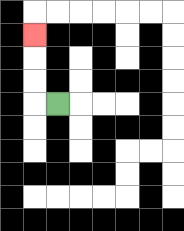{'start': '[2, 4]', 'end': '[1, 1]', 'path_directions': 'L,U,U,U', 'path_coordinates': '[[2, 4], [1, 4], [1, 3], [1, 2], [1, 1]]'}